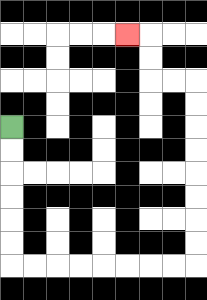{'start': '[0, 5]', 'end': '[5, 1]', 'path_directions': 'D,D,D,D,D,D,R,R,R,R,R,R,R,R,U,U,U,U,U,U,U,U,L,L,U,U,L', 'path_coordinates': '[[0, 5], [0, 6], [0, 7], [0, 8], [0, 9], [0, 10], [0, 11], [1, 11], [2, 11], [3, 11], [4, 11], [5, 11], [6, 11], [7, 11], [8, 11], [8, 10], [8, 9], [8, 8], [8, 7], [8, 6], [8, 5], [8, 4], [8, 3], [7, 3], [6, 3], [6, 2], [6, 1], [5, 1]]'}